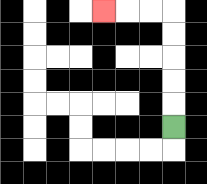{'start': '[7, 5]', 'end': '[4, 0]', 'path_directions': 'U,U,U,U,U,L,L,L', 'path_coordinates': '[[7, 5], [7, 4], [7, 3], [7, 2], [7, 1], [7, 0], [6, 0], [5, 0], [4, 0]]'}